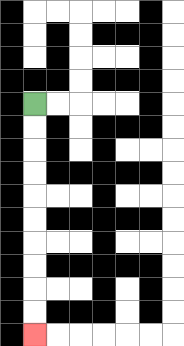{'start': '[1, 4]', 'end': '[1, 14]', 'path_directions': 'D,D,D,D,D,D,D,D,D,D', 'path_coordinates': '[[1, 4], [1, 5], [1, 6], [1, 7], [1, 8], [1, 9], [1, 10], [1, 11], [1, 12], [1, 13], [1, 14]]'}